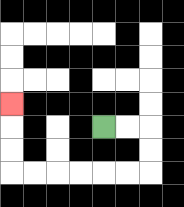{'start': '[4, 5]', 'end': '[0, 4]', 'path_directions': 'R,R,D,D,L,L,L,L,L,L,U,U,U', 'path_coordinates': '[[4, 5], [5, 5], [6, 5], [6, 6], [6, 7], [5, 7], [4, 7], [3, 7], [2, 7], [1, 7], [0, 7], [0, 6], [0, 5], [0, 4]]'}